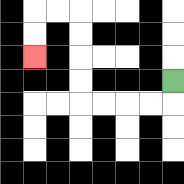{'start': '[7, 3]', 'end': '[1, 2]', 'path_directions': 'D,L,L,L,L,U,U,U,U,L,L,D,D', 'path_coordinates': '[[7, 3], [7, 4], [6, 4], [5, 4], [4, 4], [3, 4], [3, 3], [3, 2], [3, 1], [3, 0], [2, 0], [1, 0], [1, 1], [1, 2]]'}